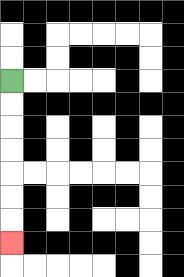{'start': '[0, 3]', 'end': '[0, 10]', 'path_directions': 'D,D,D,D,D,D,D', 'path_coordinates': '[[0, 3], [0, 4], [0, 5], [0, 6], [0, 7], [0, 8], [0, 9], [0, 10]]'}